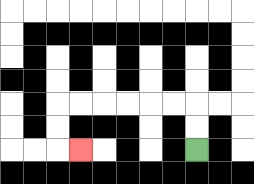{'start': '[8, 6]', 'end': '[3, 6]', 'path_directions': 'U,U,L,L,L,L,L,L,D,D,R', 'path_coordinates': '[[8, 6], [8, 5], [8, 4], [7, 4], [6, 4], [5, 4], [4, 4], [3, 4], [2, 4], [2, 5], [2, 6], [3, 6]]'}